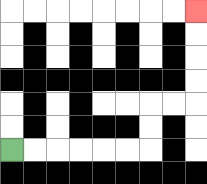{'start': '[0, 6]', 'end': '[8, 0]', 'path_directions': 'R,R,R,R,R,R,U,U,R,R,U,U,U,U', 'path_coordinates': '[[0, 6], [1, 6], [2, 6], [3, 6], [4, 6], [5, 6], [6, 6], [6, 5], [6, 4], [7, 4], [8, 4], [8, 3], [8, 2], [8, 1], [8, 0]]'}